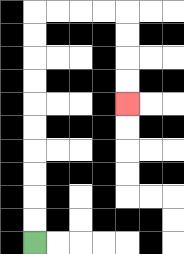{'start': '[1, 10]', 'end': '[5, 4]', 'path_directions': 'U,U,U,U,U,U,U,U,U,U,R,R,R,R,D,D,D,D', 'path_coordinates': '[[1, 10], [1, 9], [1, 8], [1, 7], [1, 6], [1, 5], [1, 4], [1, 3], [1, 2], [1, 1], [1, 0], [2, 0], [3, 0], [4, 0], [5, 0], [5, 1], [5, 2], [5, 3], [5, 4]]'}